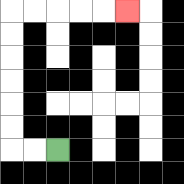{'start': '[2, 6]', 'end': '[5, 0]', 'path_directions': 'L,L,U,U,U,U,U,U,R,R,R,R,R', 'path_coordinates': '[[2, 6], [1, 6], [0, 6], [0, 5], [0, 4], [0, 3], [0, 2], [0, 1], [0, 0], [1, 0], [2, 0], [3, 0], [4, 0], [5, 0]]'}